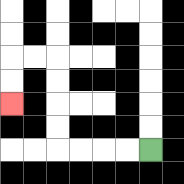{'start': '[6, 6]', 'end': '[0, 4]', 'path_directions': 'L,L,L,L,U,U,U,U,L,L,D,D', 'path_coordinates': '[[6, 6], [5, 6], [4, 6], [3, 6], [2, 6], [2, 5], [2, 4], [2, 3], [2, 2], [1, 2], [0, 2], [0, 3], [0, 4]]'}